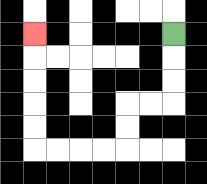{'start': '[7, 1]', 'end': '[1, 1]', 'path_directions': 'D,D,D,L,L,D,D,L,L,L,L,U,U,U,U,U', 'path_coordinates': '[[7, 1], [7, 2], [7, 3], [7, 4], [6, 4], [5, 4], [5, 5], [5, 6], [4, 6], [3, 6], [2, 6], [1, 6], [1, 5], [1, 4], [1, 3], [1, 2], [1, 1]]'}